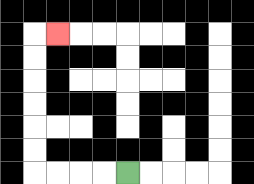{'start': '[5, 7]', 'end': '[2, 1]', 'path_directions': 'L,L,L,L,U,U,U,U,U,U,R', 'path_coordinates': '[[5, 7], [4, 7], [3, 7], [2, 7], [1, 7], [1, 6], [1, 5], [1, 4], [1, 3], [1, 2], [1, 1], [2, 1]]'}